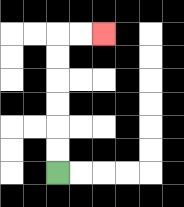{'start': '[2, 7]', 'end': '[4, 1]', 'path_directions': 'U,U,U,U,U,U,R,R', 'path_coordinates': '[[2, 7], [2, 6], [2, 5], [2, 4], [2, 3], [2, 2], [2, 1], [3, 1], [4, 1]]'}